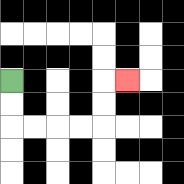{'start': '[0, 3]', 'end': '[5, 3]', 'path_directions': 'D,D,R,R,R,R,U,U,R', 'path_coordinates': '[[0, 3], [0, 4], [0, 5], [1, 5], [2, 5], [3, 5], [4, 5], [4, 4], [4, 3], [5, 3]]'}